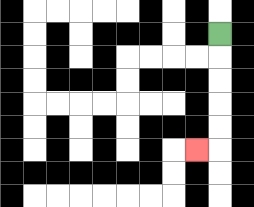{'start': '[9, 1]', 'end': '[8, 6]', 'path_directions': 'D,D,D,D,D,L', 'path_coordinates': '[[9, 1], [9, 2], [9, 3], [9, 4], [9, 5], [9, 6], [8, 6]]'}